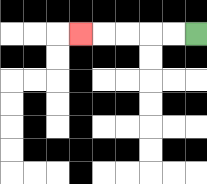{'start': '[8, 1]', 'end': '[3, 1]', 'path_directions': 'L,L,L,L,L', 'path_coordinates': '[[8, 1], [7, 1], [6, 1], [5, 1], [4, 1], [3, 1]]'}